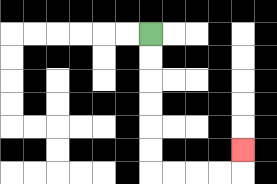{'start': '[6, 1]', 'end': '[10, 6]', 'path_directions': 'D,D,D,D,D,D,R,R,R,R,U', 'path_coordinates': '[[6, 1], [6, 2], [6, 3], [6, 4], [6, 5], [6, 6], [6, 7], [7, 7], [8, 7], [9, 7], [10, 7], [10, 6]]'}